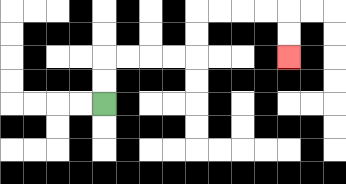{'start': '[4, 4]', 'end': '[12, 2]', 'path_directions': 'U,U,R,R,R,R,U,U,R,R,R,R,D,D', 'path_coordinates': '[[4, 4], [4, 3], [4, 2], [5, 2], [6, 2], [7, 2], [8, 2], [8, 1], [8, 0], [9, 0], [10, 0], [11, 0], [12, 0], [12, 1], [12, 2]]'}